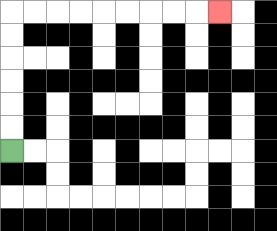{'start': '[0, 6]', 'end': '[9, 0]', 'path_directions': 'U,U,U,U,U,U,R,R,R,R,R,R,R,R,R', 'path_coordinates': '[[0, 6], [0, 5], [0, 4], [0, 3], [0, 2], [0, 1], [0, 0], [1, 0], [2, 0], [3, 0], [4, 0], [5, 0], [6, 0], [7, 0], [8, 0], [9, 0]]'}